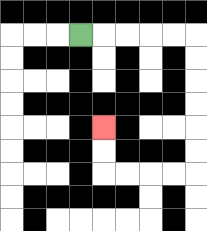{'start': '[3, 1]', 'end': '[4, 5]', 'path_directions': 'R,R,R,R,R,D,D,D,D,D,D,L,L,L,L,U,U', 'path_coordinates': '[[3, 1], [4, 1], [5, 1], [6, 1], [7, 1], [8, 1], [8, 2], [8, 3], [8, 4], [8, 5], [8, 6], [8, 7], [7, 7], [6, 7], [5, 7], [4, 7], [4, 6], [4, 5]]'}